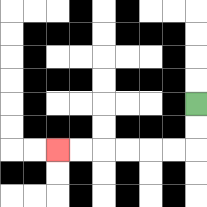{'start': '[8, 4]', 'end': '[2, 6]', 'path_directions': 'D,D,L,L,L,L,L,L', 'path_coordinates': '[[8, 4], [8, 5], [8, 6], [7, 6], [6, 6], [5, 6], [4, 6], [3, 6], [2, 6]]'}